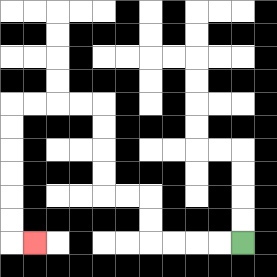{'start': '[10, 10]', 'end': '[1, 10]', 'path_directions': 'L,L,L,L,U,U,L,L,U,U,U,U,L,L,L,L,D,D,D,D,D,D,R', 'path_coordinates': '[[10, 10], [9, 10], [8, 10], [7, 10], [6, 10], [6, 9], [6, 8], [5, 8], [4, 8], [4, 7], [4, 6], [4, 5], [4, 4], [3, 4], [2, 4], [1, 4], [0, 4], [0, 5], [0, 6], [0, 7], [0, 8], [0, 9], [0, 10], [1, 10]]'}